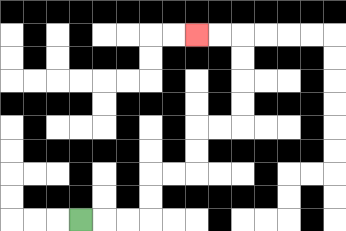{'start': '[3, 9]', 'end': '[8, 1]', 'path_directions': 'R,R,R,U,U,R,R,U,U,R,R,U,U,U,U,L,L', 'path_coordinates': '[[3, 9], [4, 9], [5, 9], [6, 9], [6, 8], [6, 7], [7, 7], [8, 7], [8, 6], [8, 5], [9, 5], [10, 5], [10, 4], [10, 3], [10, 2], [10, 1], [9, 1], [8, 1]]'}